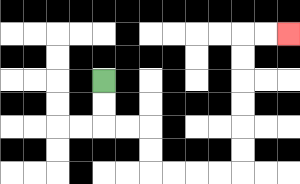{'start': '[4, 3]', 'end': '[12, 1]', 'path_directions': 'D,D,R,R,D,D,R,R,R,R,U,U,U,U,U,U,R,R', 'path_coordinates': '[[4, 3], [4, 4], [4, 5], [5, 5], [6, 5], [6, 6], [6, 7], [7, 7], [8, 7], [9, 7], [10, 7], [10, 6], [10, 5], [10, 4], [10, 3], [10, 2], [10, 1], [11, 1], [12, 1]]'}